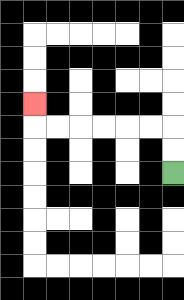{'start': '[7, 7]', 'end': '[1, 4]', 'path_directions': 'U,U,L,L,L,L,L,L,U', 'path_coordinates': '[[7, 7], [7, 6], [7, 5], [6, 5], [5, 5], [4, 5], [3, 5], [2, 5], [1, 5], [1, 4]]'}